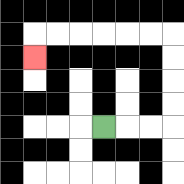{'start': '[4, 5]', 'end': '[1, 2]', 'path_directions': 'R,R,R,U,U,U,U,L,L,L,L,L,L,D', 'path_coordinates': '[[4, 5], [5, 5], [6, 5], [7, 5], [7, 4], [7, 3], [7, 2], [7, 1], [6, 1], [5, 1], [4, 1], [3, 1], [2, 1], [1, 1], [1, 2]]'}